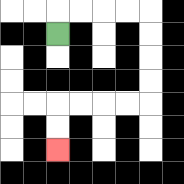{'start': '[2, 1]', 'end': '[2, 6]', 'path_directions': 'U,R,R,R,R,D,D,D,D,L,L,L,L,D,D', 'path_coordinates': '[[2, 1], [2, 0], [3, 0], [4, 0], [5, 0], [6, 0], [6, 1], [6, 2], [6, 3], [6, 4], [5, 4], [4, 4], [3, 4], [2, 4], [2, 5], [2, 6]]'}